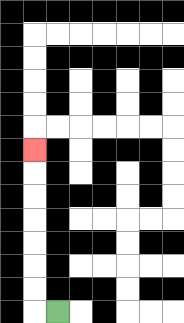{'start': '[2, 13]', 'end': '[1, 6]', 'path_directions': 'L,U,U,U,U,U,U,U', 'path_coordinates': '[[2, 13], [1, 13], [1, 12], [1, 11], [1, 10], [1, 9], [1, 8], [1, 7], [1, 6]]'}